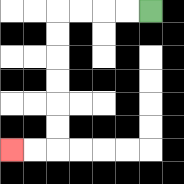{'start': '[6, 0]', 'end': '[0, 6]', 'path_directions': 'L,L,L,L,D,D,D,D,D,D,L,L', 'path_coordinates': '[[6, 0], [5, 0], [4, 0], [3, 0], [2, 0], [2, 1], [2, 2], [2, 3], [2, 4], [2, 5], [2, 6], [1, 6], [0, 6]]'}